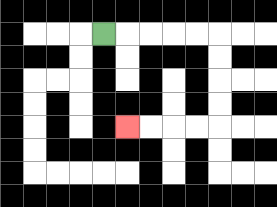{'start': '[4, 1]', 'end': '[5, 5]', 'path_directions': 'R,R,R,R,R,D,D,D,D,L,L,L,L', 'path_coordinates': '[[4, 1], [5, 1], [6, 1], [7, 1], [8, 1], [9, 1], [9, 2], [9, 3], [9, 4], [9, 5], [8, 5], [7, 5], [6, 5], [5, 5]]'}